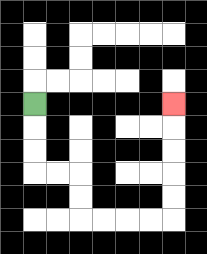{'start': '[1, 4]', 'end': '[7, 4]', 'path_directions': 'D,D,D,R,R,D,D,R,R,R,R,U,U,U,U,U', 'path_coordinates': '[[1, 4], [1, 5], [1, 6], [1, 7], [2, 7], [3, 7], [3, 8], [3, 9], [4, 9], [5, 9], [6, 9], [7, 9], [7, 8], [7, 7], [7, 6], [7, 5], [7, 4]]'}